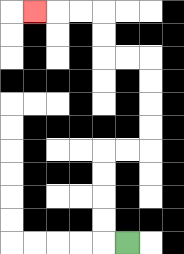{'start': '[5, 10]', 'end': '[1, 0]', 'path_directions': 'L,U,U,U,U,R,R,U,U,U,U,L,L,U,U,L,L,L', 'path_coordinates': '[[5, 10], [4, 10], [4, 9], [4, 8], [4, 7], [4, 6], [5, 6], [6, 6], [6, 5], [6, 4], [6, 3], [6, 2], [5, 2], [4, 2], [4, 1], [4, 0], [3, 0], [2, 0], [1, 0]]'}